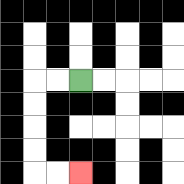{'start': '[3, 3]', 'end': '[3, 7]', 'path_directions': 'L,L,D,D,D,D,R,R', 'path_coordinates': '[[3, 3], [2, 3], [1, 3], [1, 4], [1, 5], [1, 6], [1, 7], [2, 7], [3, 7]]'}